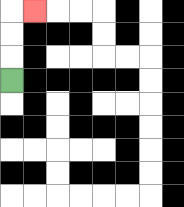{'start': '[0, 3]', 'end': '[1, 0]', 'path_directions': 'U,U,U,R', 'path_coordinates': '[[0, 3], [0, 2], [0, 1], [0, 0], [1, 0]]'}